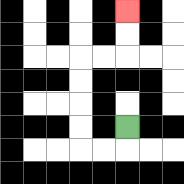{'start': '[5, 5]', 'end': '[5, 0]', 'path_directions': 'D,L,L,U,U,U,U,R,R,U,U', 'path_coordinates': '[[5, 5], [5, 6], [4, 6], [3, 6], [3, 5], [3, 4], [3, 3], [3, 2], [4, 2], [5, 2], [5, 1], [5, 0]]'}